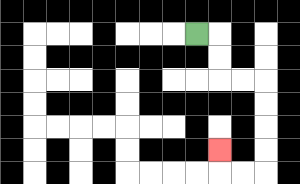{'start': '[8, 1]', 'end': '[9, 6]', 'path_directions': 'R,D,D,R,R,D,D,D,D,L,L,U', 'path_coordinates': '[[8, 1], [9, 1], [9, 2], [9, 3], [10, 3], [11, 3], [11, 4], [11, 5], [11, 6], [11, 7], [10, 7], [9, 7], [9, 6]]'}